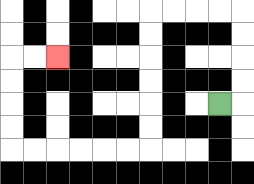{'start': '[9, 4]', 'end': '[2, 2]', 'path_directions': 'R,U,U,U,U,L,L,L,L,D,D,D,D,D,D,L,L,L,L,L,L,U,U,U,U,R,R', 'path_coordinates': '[[9, 4], [10, 4], [10, 3], [10, 2], [10, 1], [10, 0], [9, 0], [8, 0], [7, 0], [6, 0], [6, 1], [6, 2], [6, 3], [6, 4], [6, 5], [6, 6], [5, 6], [4, 6], [3, 6], [2, 6], [1, 6], [0, 6], [0, 5], [0, 4], [0, 3], [0, 2], [1, 2], [2, 2]]'}